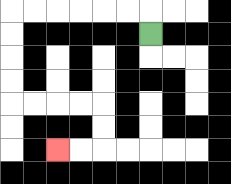{'start': '[6, 1]', 'end': '[2, 6]', 'path_directions': 'U,L,L,L,L,L,L,D,D,D,D,R,R,R,R,D,D,L,L', 'path_coordinates': '[[6, 1], [6, 0], [5, 0], [4, 0], [3, 0], [2, 0], [1, 0], [0, 0], [0, 1], [0, 2], [0, 3], [0, 4], [1, 4], [2, 4], [3, 4], [4, 4], [4, 5], [4, 6], [3, 6], [2, 6]]'}